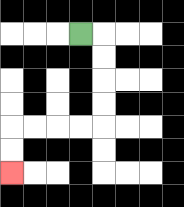{'start': '[3, 1]', 'end': '[0, 7]', 'path_directions': 'R,D,D,D,D,L,L,L,L,D,D', 'path_coordinates': '[[3, 1], [4, 1], [4, 2], [4, 3], [4, 4], [4, 5], [3, 5], [2, 5], [1, 5], [0, 5], [0, 6], [0, 7]]'}